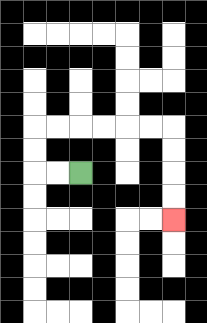{'start': '[3, 7]', 'end': '[7, 9]', 'path_directions': 'L,L,U,U,R,R,R,R,R,R,D,D,D,D', 'path_coordinates': '[[3, 7], [2, 7], [1, 7], [1, 6], [1, 5], [2, 5], [3, 5], [4, 5], [5, 5], [6, 5], [7, 5], [7, 6], [7, 7], [7, 8], [7, 9]]'}